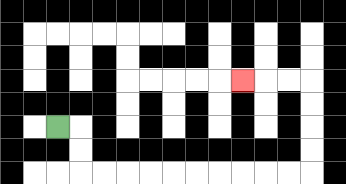{'start': '[2, 5]', 'end': '[10, 3]', 'path_directions': 'R,D,D,R,R,R,R,R,R,R,R,R,R,U,U,U,U,L,L,L', 'path_coordinates': '[[2, 5], [3, 5], [3, 6], [3, 7], [4, 7], [5, 7], [6, 7], [7, 7], [8, 7], [9, 7], [10, 7], [11, 7], [12, 7], [13, 7], [13, 6], [13, 5], [13, 4], [13, 3], [12, 3], [11, 3], [10, 3]]'}